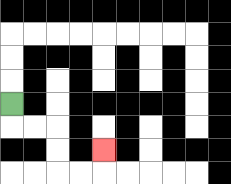{'start': '[0, 4]', 'end': '[4, 6]', 'path_directions': 'D,R,R,D,D,R,R,U', 'path_coordinates': '[[0, 4], [0, 5], [1, 5], [2, 5], [2, 6], [2, 7], [3, 7], [4, 7], [4, 6]]'}